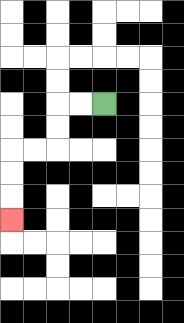{'start': '[4, 4]', 'end': '[0, 9]', 'path_directions': 'L,L,D,D,L,L,D,D,D', 'path_coordinates': '[[4, 4], [3, 4], [2, 4], [2, 5], [2, 6], [1, 6], [0, 6], [0, 7], [0, 8], [0, 9]]'}